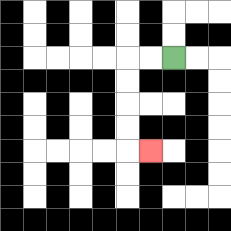{'start': '[7, 2]', 'end': '[6, 6]', 'path_directions': 'L,L,D,D,D,D,R', 'path_coordinates': '[[7, 2], [6, 2], [5, 2], [5, 3], [5, 4], [5, 5], [5, 6], [6, 6]]'}